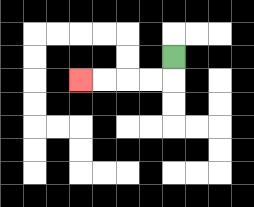{'start': '[7, 2]', 'end': '[3, 3]', 'path_directions': 'D,L,L,L,L', 'path_coordinates': '[[7, 2], [7, 3], [6, 3], [5, 3], [4, 3], [3, 3]]'}